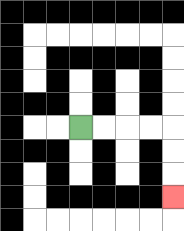{'start': '[3, 5]', 'end': '[7, 8]', 'path_directions': 'R,R,R,R,D,D,D', 'path_coordinates': '[[3, 5], [4, 5], [5, 5], [6, 5], [7, 5], [7, 6], [7, 7], [7, 8]]'}